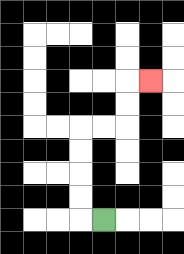{'start': '[4, 9]', 'end': '[6, 3]', 'path_directions': 'L,U,U,U,U,R,R,U,U,R', 'path_coordinates': '[[4, 9], [3, 9], [3, 8], [3, 7], [3, 6], [3, 5], [4, 5], [5, 5], [5, 4], [5, 3], [6, 3]]'}